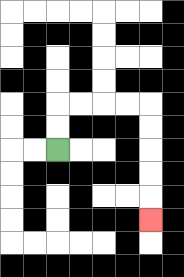{'start': '[2, 6]', 'end': '[6, 9]', 'path_directions': 'U,U,R,R,R,R,D,D,D,D,D', 'path_coordinates': '[[2, 6], [2, 5], [2, 4], [3, 4], [4, 4], [5, 4], [6, 4], [6, 5], [6, 6], [6, 7], [6, 8], [6, 9]]'}